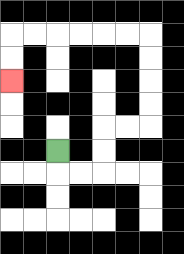{'start': '[2, 6]', 'end': '[0, 3]', 'path_directions': 'D,R,R,U,U,R,R,U,U,U,U,L,L,L,L,L,L,D,D', 'path_coordinates': '[[2, 6], [2, 7], [3, 7], [4, 7], [4, 6], [4, 5], [5, 5], [6, 5], [6, 4], [6, 3], [6, 2], [6, 1], [5, 1], [4, 1], [3, 1], [2, 1], [1, 1], [0, 1], [0, 2], [0, 3]]'}